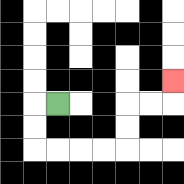{'start': '[2, 4]', 'end': '[7, 3]', 'path_directions': 'L,D,D,R,R,R,R,U,U,R,R,U', 'path_coordinates': '[[2, 4], [1, 4], [1, 5], [1, 6], [2, 6], [3, 6], [4, 6], [5, 6], [5, 5], [5, 4], [6, 4], [7, 4], [7, 3]]'}